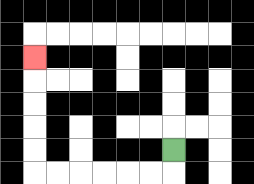{'start': '[7, 6]', 'end': '[1, 2]', 'path_directions': 'D,L,L,L,L,L,L,U,U,U,U,U', 'path_coordinates': '[[7, 6], [7, 7], [6, 7], [5, 7], [4, 7], [3, 7], [2, 7], [1, 7], [1, 6], [1, 5], [1, 4], [1, 3], [1, 2]]'}